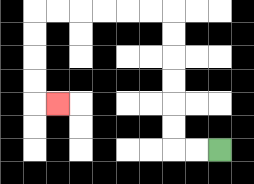{'start': '[9, 6]', 'end': '[2, 4]', 'path_directions': 'L,L,U,U,U,U,U,U,L,L,L,L,L,L,D,D,D,D,R', 'path_coordinates': '[[9, 6], [8, 6], [7, 6], [7, 5], [7, 4], [7, 3], [7, 2], [7, 1], [7, 0], [6, 0], [5, 0], [4, 0], [3, 0], [2, 0], [1, 0], [1, 1], [1, 2], [1, 3], [1, 4], [2, 4]]'}